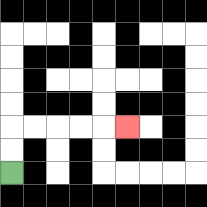{'start': '[0, 7]', 'end': '[5, 5]', 'path_directions': 'U,U,R,R,R,R,R', 'path_coordinates': '[[0, 7], [0, 6], [0, 5], [1, 5], [2, 5], [3, 5], [4, 5], [5, 5]]'}